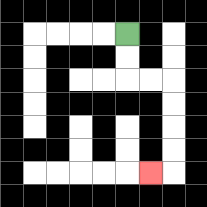{'start': '[5, 1]', 'end': '[6, 7]', 'path_directions': 'D,D,R,R,D,D,D,D,L', 'path_coordinates': '[[5, 1], [5, 2], [5, 3], [6, 3], [7, 3], [7, 4], [7, 5], [7, 6], [7, 7], [6, 7]]'}